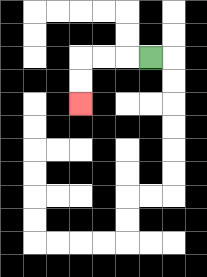{'start': '[6, 2]', 'end': '[3, 4]', 'path_directions': 'L,L,L,D,D', 'path_coordinates': '[[6, 2], [5, 2], [4, 2], [3, 2], [3, 3], [3, 4]]'}